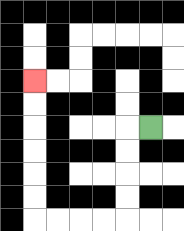{'start': '[6, 5]', 'end': '[1, 3]', 'path_directions': 'L,D,D,D,D,L,L,L,L,U,U,U,U,U,U', 'path_coordinates': '[[6, 5], [5, 5], [5, 6], [5, 7], [5, 8], [5, 9], [4, 9], [3, 9], [2, 9], [1, 9], [1, 8], [1, 7], [1, 6], [1, 5], [1, 4], [1, 3]]'}